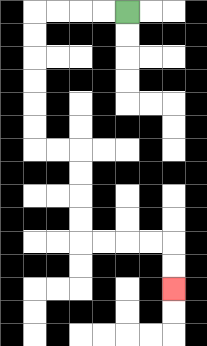{'start': '[5, 0]', 'end': '[7, 12]', 'path_directions': 'L,L,L,L,D,D,D,D,D,D,R,R,D,D,D,D,R,R,R,R,D,D', 'path_coordinates': '[[5, 0], [4, 0], [3, 0], [2, 0], [1, 0], [1, 1], [1, 2], [1, 3], [1, 4], [1, 5], [1, 6], [2, 6], [3, 6], [3, 7], [3, 8], [3, 9], [3, 10], [4, 10], [5, 10], [6, 10], [7, 10], [7, 11], [7, 12]]'}